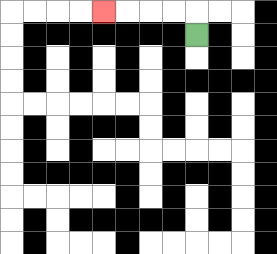{'start': '[8, 1]', 'end': '[4, 0]', 'path_directions': 'U,L,L,L,L', 'path_coordinates': '[[8, 1], [8, 0], [7, 0], [6, 0], [5, 0], [4, 0]]'}